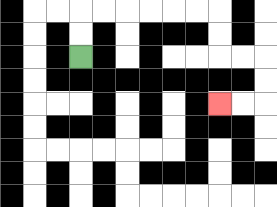{'start': '[3, 2]', 'end': '[9, 4]', 'path_directions': 'U,U,R,R,R,R,R,R,D,D,R,R,D,D,L,L', 'path_coordinates': '[[3, 2], [3, 1], [3, 0], [4, 0], [5, 0], [6, 0], [7, 0], [8, 0], [9, 0], [9, 1], [9, 2], [10, 2], [11, 2], [11, 3], [11, 4], [10, 4], [9, 4]]'}